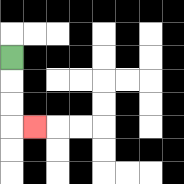{'start': '[0, 2]', 'end': '[1, 5]', 'path_directions': 'D,D,D,R', 'path_coordinates': '[[0, 2], [0, 3], [0, 4], [0, 5], [1, 5]]'}